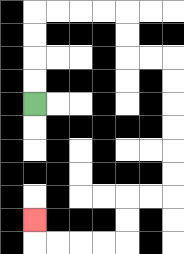{'start': '[1, 4]', 'end': '[1, 9]', 'path_directions': 'U,U,U,U,R,R,R,R,D,D,R,R,D,D,D,D,D,D,L,L,D,D,L,L,L,L,U', 'path_coordinates': '[[1, 4], [1, 3], [1, 2], [1, 1], [1, 0], [2, 0], [3, 0], [4, 0], [5, 0], [5, 1], [5, 2], [6, 2], [7, 2], [7, 3], [7, 4], [7, 5], [7, 6], [7, 7], [7, 8], [6, 8], [5, 8], [5, 9], [5, 10], [4, 10], [3, 10], [2, 10], [1, 10], [1, 9]]'}